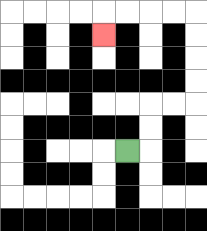{'start': '[5, 6]', 'end': '[4, 1]', 'path_directions': 'R,U,U,R,R,U,U,U,U,L,L,L,L,D', 'path_coordinates': '[[5, 6], [6, 6], [6, 5], [6, 4], [7, 4], [8, 4], [8, 3], [8, 2], [8, 1], [8, 0], [7, 0], [6, 0], [5, 0], [4, 0], [4, 1]]'}